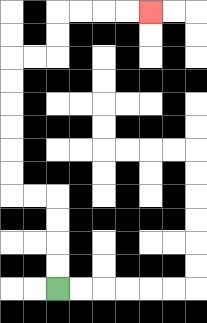{'start': '[2, 12]', 'end': '[6, 0]', 'path_directions': 'U,U,U,U,L,L,U,U,U,U,U,U,R,R,U,U,R,R,R,R', 'path_coordinates': '[[2, 12], [2, 11], [2, 10], [2, 9], [2, 8], [1, 8], [0, 8], [0, 7], [0, 6], [0, 5], [0, 4], [0, 3], [0, 2], [1, 2], [2, 2], [2, 1], [2, 0], [3, 0], [4, 0], [5, 0], [6, 0]]'}